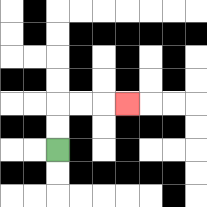{'start': '[2, 6]', 'end': '[5, 4]', 'path_directions': 'U,U,R,R,R', 'path_coordinates': '[[2, 6], [2, 5], [2, 4], [3, 4], [4, 4], [5, 4]]'}